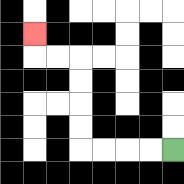{'start': '[7, 6]', 'end': '[1, 1]', 'path_directions': 'L,L,L,L,U,U,U,U,L,L,U', 'path_coordinates': '[[7, 6], [6, 6], [5, 6], [4, 6], [3, 6], [3, 5], [3, 4], [3, 3], [3, 2], [2, 2], [1, 2], [1, 1]]'}